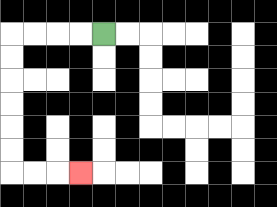{'start': '[4, 1]', 'end': '[3, 7]', 'path_directions': 'L,L,L,L,D,D,D,D,D,D,R,R,R', 'path_coordinates': '[[4, 1], [3, 1], [2, 1], [1, 1], [0, 1], [0, 2], [0, 3], [0, 4], [0, 5], [0, 6], [0, 7], [1, 7], [2, 7], [3, 7]]'}